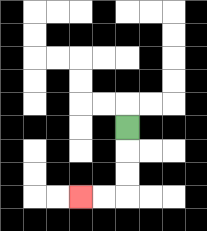{'start': '[5, 5]', 'end': '[3, 8]', 'path_directions': 'D,D,D,L,L', 'path_coordinates': '[[5, 5], [5, 6], [5, 7], [5, 8], [4, 8], [3, 8]]'}